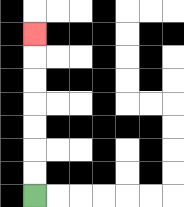{'start': '[1, 8]', 'end': '[1, 1]', 'path_directions': 'U,U,U,U,U,U,U', 'path_coordinates': '[[1, 8], [1, 7], [1, 6], [1, 5], [1, 4], [1, 3], [1, 2], [1, 1]]'}